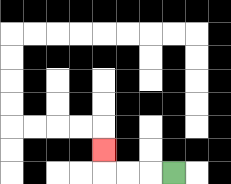{'start': '[7, 7]', 'end': '[4, 6]', 'path_directions': 'L,L,L,U', 'path_coordinates': '[[7, 7], [6, 7], [5, 7], [4, 7], [4, 6]]'}